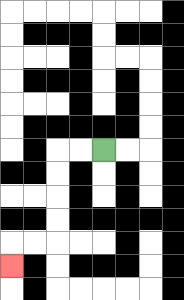{'start': '[4, 6]', 'end': '[0, 11]', 'path_directions': 'L,L,D,D,D,D,L,L,D', 'path_coordinates': '[[4, 6], [3, 6], [2, 6], [2, 7], [2, 8], [2, 9], [2, 10], [1, 10], [0, 10], [0, 11]]'}